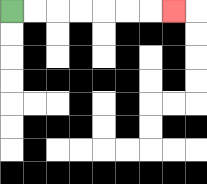{'start': '[0, 0]', 'end': '[7, 0]', 'path_directions': 'R,R,R,R,R,R,R', 'path_coordinates': '[[0, 0], [1, 0], [2, 0], [3, 0], [4, 0], [5, 0], [6, 0], [7, 0]]'}